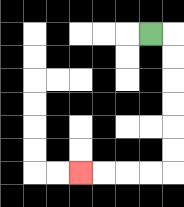{'start': '[6, 1]', 'end': '[3, 7]', 'path_directions': 'R,D,D,D,D,D,D,L,L,L,L', 'path_coordinates': '[[6, 1], [7, 1], [7, 2], [7, 3], [7, 4], [7, 5], [7, 6], [7, 7], [6, 7], [5, 7], [4, 7], [3, 7]]'}